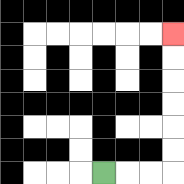{'start': '[4, 7]', 'end': '[7, 1]', 'path_directions': 'R,R,R,U,U,U,U,U,U', 'path_coordinates': '[[4, 7], [5, 7], [6, 7], [7, 7], [7, 6], [7, 5], [7, 4], [7, 3], [7, 2], [7, 1]]'}